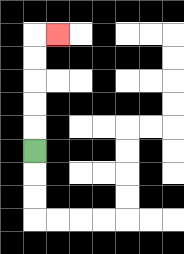{'start': '[1, 6]', 'end': '[2, 1]', 'path_directions': 'U,U,U,U,U,R', 'path_coordinates': '[[1, 6], [1, 5], [1, 4], [1, 3], [1, 2], [1, 1], [2, 1]]'}